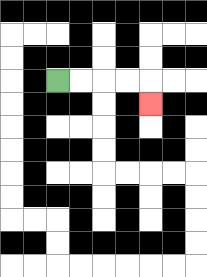{'start': '[2, 3]', 'end': '[6, 4]', 'path_directions': 'R,R,R,R,D', 'path_coordinates': '[[2, 3], [3, 3], [4, 3], [5, 3], [6, 3], [6, 4]]'}